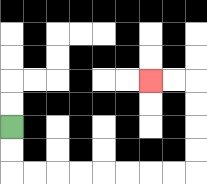{'start': '[0, 5]', 'end': '[6, 3]', 'path_directions': 'D,D,R,R,R,R,R,R,R,R,U,U,U,U,L,L', 'path_coordinates': '[[0, 5], [0, 6], [0, 7], [1, 7], [2, 7], [3, 7], [4, 7], [5, 7], [6, 7], [7, 7], [8, 7], [8, 6], [8, 5], [8, 4], [8, 3], [7, 3], [6, 3]]'}